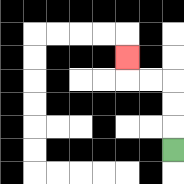{'start': '[7, 6]', 'end': '[5, 2]', 'path_directions': 'U,U,U,L,L,U', 'path_coordinates': '[[7, 6], [7, 5], [7, 4], [7, 3], [6, 3], [5, 3], [5, 2]]'}